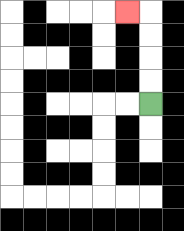{'start': '[6, 4]', 'end': '[5, 0]', 'path_directions': 'U,U,U,U,L', 'path_coordinates': '[[6, 4], [6, 3], [6, 2], [6, 1], [6, 0], [5, 0]]'}